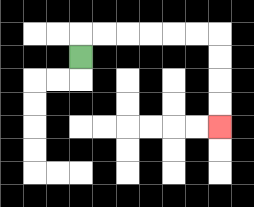{'start': '[3, 2]', 'end': '[9, 5]', 'path_directions': 'U,R,R,R,R,R,R,D,D,D,D', 'path_coordinates': '[[3, 2], [3, 1], [4, 1], [5, 1], [6, 1], [7, 1], [8, 1], [9, 1], [9, 2], [9, 3], [9, 4], [9, 5]]'}